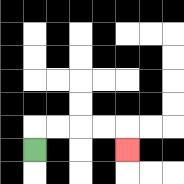{'start': '[1, 6]', 'end': '[5, 6]', 'path_directions': 'U,R,R,R,R,D', 'path_coordinates': '[[1, 6], [1, 5], [2, 5], [3, 5], [4, 5], [5, 5], [5, 6]]'}